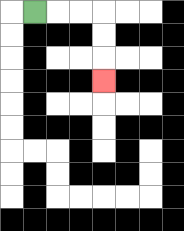{'start': '[1, 0]', 'end': '[4, 3]', 'path_directions': 'R,R,R,D,D,D', 'path_coordinates': '[[1, 0], [2, 0], [3, 0], [4, 0], [4, 1], [4, 2], [4, 3]]'}